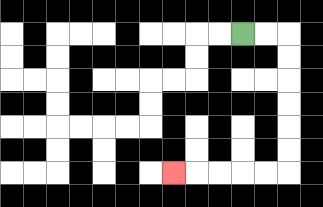{'start': '[10, 1]', 'end': '[7, 7]', 'path_directions': 'R,R,D,D,D,D,D,D,L,L,L,L,L', 'path_coordinates': '[[10, 1], [11, 1], [12, 1], [12, 2], [12, 3], [12, 4], [12, 5], [12, 6], [12, 7], [11, 7], [10, 7], [9, 7], [8, 7], [7, 7]]'}